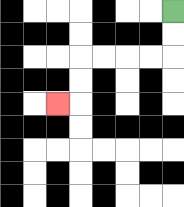{'start': '[7, 0]', 'end': '[2, 4]', 'path_directions': 'D,D,L,L,L,L,D,D,L', 'path_coordinates': '[[7, 0], [7, 1], [7, 2], [6, 2], [5, 2], [4, 2], [3, 2], [3, 3], [3, 4], [2, 4]]'}